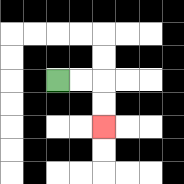{'start': '[2, 3]', 'end': '[4, 5]', 'path_directions': 'R,R,D,D', 'path_coordinates': '[[2, 3], [3, 3], [4, 3], [4, 4], [4, 5]]'}